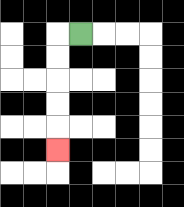{'start': '[3, 1]', 'end': '[2, 6]', 'path_directions': 'L,D,D,D,D,D', 'path_coordinates': '[[3, 1], [2, 1], [2, 2], [2, 3], [2, 4], [2, 5], [2, 6]]'}